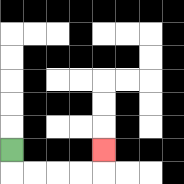{'start': '[0, 6]', 'end': '[4, 6]', 'path_directions': 'D,R,R,R,R,U', 'path_coordinates': '[[0, 6], [0, 7], [1, 7], [2, 7], [3, 7], [4, 7], [4, 6]]'}